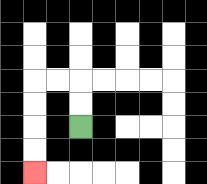{'start': '[3, 5]', 'end': '[1, 7]', 'path_directions': 'U,U,L,L,D,D,D,D', 'path_coordinates': '[[3, 5], [3, 4], [3, 3], [2, 3], [1, 3], [1, 4], [1, 5], [1, 6], [1, 7]]'}